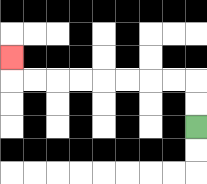{'start': '[8, 5]', 'end': '[0, 2]', 'path_directions': 'U,U,L,L,L,L,L,L,L,L,U', 'path_coordinates': '[[8, 5], [8, 4], [8, 3], [7, 3], [6, 3], [5, 3], [4, 3], [3, 3], [2, 3], [1, 3], [0, 3], [0, 2]]'}